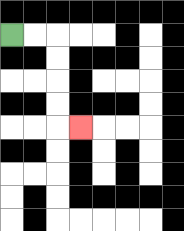{'start': '[0, 1]', 'end': '[3, 5]', 'path_directions': 'R,R,D,D,D,D,R', 'path_coordinates': '[[0, 1], [1, 1], [2, 1], [2, 2], [2, 3], [2, 4], [2, 5], [3, 5]]'}